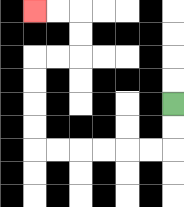{'start': '[7, 4]', 'end': '[1, 0]', 'path_directions': 'D,D,L,L,L,L,L,L,U,U,U,U,R,R,U,U,L,L', 'path_coordinates': '[[7, 4], [7, 5], [7, 6], [6, 6], [5, 6], [4, 6], [3, 6], [2, 6], [1, 6], [1, 5], [1, 4], [1, 3], [1, 2], [2, 2], [3, 2], [3, 1], [3, 0], [2, 0], [1, 0]]'}